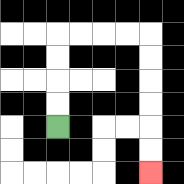{'start': '[2, 5]', 'end': '[6, 7]', 'path_directions': 'U,U,U,U,R,R,R,R,D,D,D,D,D,D', 'path_coordinates': '[[2, 5], [2, 4], [2, 3], [2, 2], [2, 1], [3, 1], [4, 1], [5, 1], [6, 1], [6, 2], [6, 3], [6, 4], [6, 5], [6, 6], [6, 7]]'}